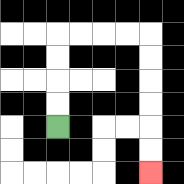{'start': '[2, 5]', 'end': '[6, 7]', 'path_directions': 'U,U,U,U,R,R,R,R,D,D,D,D,D,D', 'path_coordinates': '[[2, 5], [2, 4], [2, 3], [2, 2], [2, 1], [3, 1], [4, 1], [5, 1], [6, 1], [6, 2], [6, 3], [6, 4], [6, 5], [6, 6], [6, 7]]'}